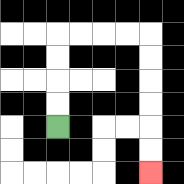{'start': '[2, 5]', 'end': '[6, 7]', 'path_directions': 'U,U,U,U,R,R,R,R,D,D,D,D,D,D', 'path_coordinates': '[[2, 5], [2, 4], [2, 3], [2, 2], [2, 1], [3, 1], [4, 1], [5, 1], [6, 1], [6, 2], [6, 3], [6, 4], [6, 5], [6, 6], [6, 7]]'}